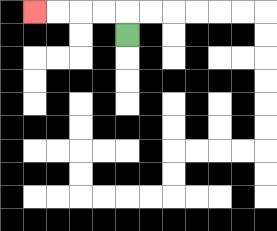{'start': '[5, 1]', 'end': '[1, 0]', 'path_directions': 'U,L,L,L,L', 'path_coordinates': '[[5, 1], [5, 0], [4, 0], [3, 0], [2, 0], [1, 0]]'}